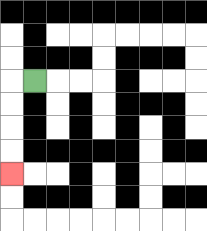{'start': '[1, 3]', 'end': '[0, 7]', 'path_directions': 'L,D,D,D,D', 'path_coordinates': '[[1, 3], [0, 3], [0, 4], [0, 5], [0, 6], [0, 7]]'}